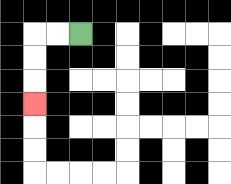{'start': '[3, 1]', 'end': '[1, 4]', 'path_directions': 'L,L,D,D,D', 'path_coordinates': '[[3, 1], [2, 1], [1, 1], [1, 2], [1, 3], [1, 4]]'}